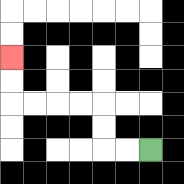{'start': '[6, 6]', 'end': '[0, 2]', 'path_directions': 'L,L,U,U,L,L,L,L,U,U', 'path_coordinates': '[[6, 6], [5, 6], [4, 6], [4, 5], [4, 4], [3, 4], [2, 4], [1, 4], [0, 4], [0, 3], [0, 2]]'}